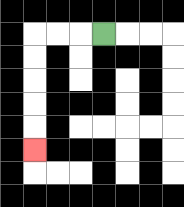{'start': '[4, 1]', 'end': '[1, 6]', 'path_directions': 'L,L,L,D,D,D,D,D', 'path_coordinates': '[[4, 1], [3, 1], [2, 1], [1, 1], [1, 2], [1, 3], [1, 4], [1, 5], [1, 6]]'}